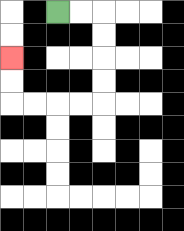{'start': '[2, 0]', 'end': '[0, 2]', 'path_directions': 'R,R,D,D,D,D,L,L,L,L,U,U', 'path_coordinates': '[[2, 0], [3, 0], [4, 0], [4, 1], [4, 2], [4, 3], [4, 4], [3, 4], [2, 4], [1, 4], [0, 4], [0, 3], [0, 2]]'}